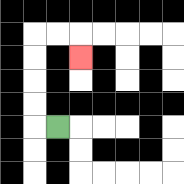{'start': '[2, 5]', 'end': '[3, 2]', 'path_directions': 'L,U,U,U,U,R,R,D', 'path_coordinates': '[[2, 5], [1, 5], [1, 4], [1, 3], [1, 2], [1, 1], [2, 1], [3, 1], [3, 2]]'}